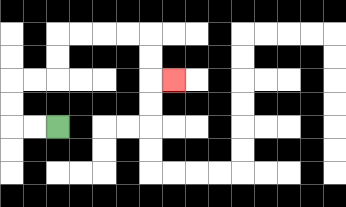{'start': '[2, 5]', 'end': '[7, 3]', 'path_directions': 'L,L,U,U,R,R,U,U,R,R,R,R,D,D,R', 'path_coordinates': '[[2, 5], [1, 5], [0, 5], [0, 4], [0, 3], [1, 3], [2, 3], [2, 2], [2, 1], [3, 1], [4, 1], [5, 1], [6, 1], [6, 2], [6, 3], [7, 3]]'}